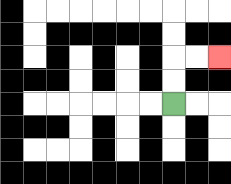{'start': '[7, 4]', 'end': '[9, 2]', 'path_directions': 'U,U,R,R', 'path_coordinates': '[[7, 4], [7, 3], [7, 2], [8, 2], [9, 2]]'}